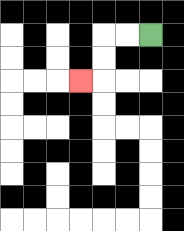{'start': '[6, 1]', 'end': '[3, 3]', 'path_directions': 'L,L,D,D,L', 'path_coordinates': '[[6, 1], [5, 1], [4, 1], [4, 2], [4, 3], [3, 3]]'}